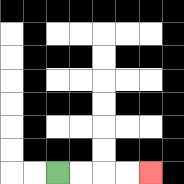{'start': '[2, 7]', 'end': '[6, 7]', 'path_directions': 'R,R,R,R', 'path_coordinates': '[[2, 7], [3, 7], [4, 7], [5, 7], [6, 7]]'}